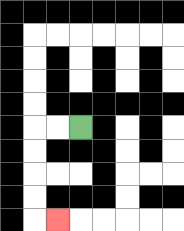{'start': '[3, 5]', 'end': '[2, 9]', 'path_directions': 'L,L,D,D,D,D,R', 'path_coordinates': '[[3, 5], [2, 5], [1, 5], [1, 6], [1, 7], [1, 8], [1, 9], [2, 9]]'}